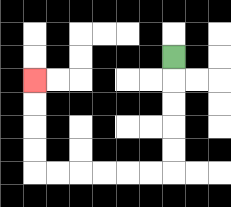{'start': '[7, 2]', 'end': '[1, 3]', 'path_directions': 'D,D,D,D,D,L,L,L,L,L,L,U,U,U,U', 'path_coordinates': '[[7, 2], [7, 3], [7, 4], [7, 5], [7, 6], [7, 7], [6, 7], [5, 7], [4, 7], [3, 7], [2, 7], [1, 7], [1, 6], [1, 5], [1, 4], [1, 3]]'}